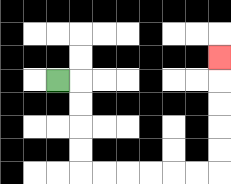{'start': '[2, 3]', 'end': '[9, 2]', 'path_directions': 'R,D,D,D,D,R,R,R,R,R,R,U,U,U,U,U', 'path_coordinates': '[[2, 3], [3, 3], [3, 4], [3, 5], [3, 6], [3, 7], [4, 7], [5, 7], [6, 7], [7, 7], [8, 7], [9, 7], [9, 6], [9, 5], [9, 4], [9, 3], [9, 2]]'}